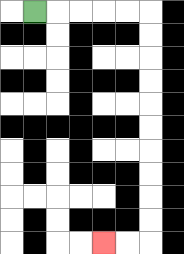{'start': '[1, 0]', 'end': '[4, 10]', 'path_directions': 'R,R,R,R,R,D,D,D,D,D,D,D,D,D,D,L,L', 'path_coordinates': '[[1, 0], [2, 0], [3, 0], [4, 0], [5, 0], [6, 0], [6, 1], [6, 2], [6, 3], [6, 4], [6, 5], [6, 6], [6, 7], [6, 8], [6, 9], [6, 10], [5, 10], [4, 10]]'}